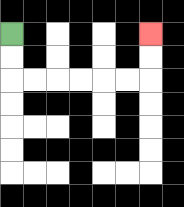{'start': '[0, 1]', 'end': '[6, 1]', 'path_directions': 'D,D,R,R,R,R,R,R,U,U', 'path_coordinates': '[[0, 1], [0, 2], [0, 3], [1, 3], [2, 3], [3, 3], [4, 3], [5, 3], [6, 3], [6, 2], [6, 1]]'}